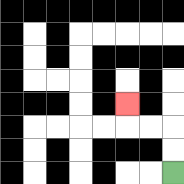{'start': '[7, 7]', 'end': '[5, 4]', 'path_directions': 'U,U,L,L,U', 'path_coordinates': '[[7, 7], [7, 6], [7, 5], [6, 5], [5, 5], [5, 4]]'}